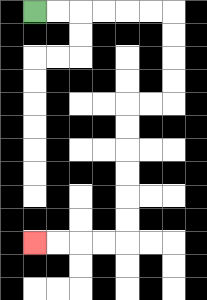{'start': '[1, 0]', 'end': '[1, 10]', 'path_directions': 'R,R,R,R,R,R,D,D,D,D,L,L,D,D,D,D,D,D,L,L,L,L', 'path_coordinates': '[[1, 0], [2, 0], [3, 0], [4, 0], [5, 0], [6, 0], [7, 0], [7, 1], [7, 2], [7, 3], [7, 4], [6, 4], [5, 4], [5, 5], [5, 6], [5, 7], [5, 8], [5, 9], [5, 10], [4, 10], [3, 10], [2, 10], [1, 10]]'}